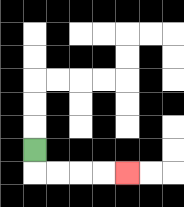{'start': '[1, 6]', 'end': '[5, 7]', 'path_directions': 'D,R,R,R,R', 'path_coordinates': '[[1, 6], [1, 7], [2, 7], [3, 7], [4, 7], [5, 7]]'}